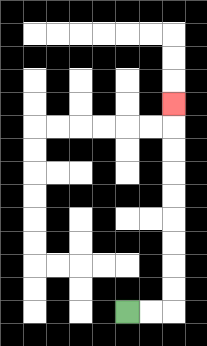{'start': '[5, 13]', 'end': '[7, 4]', 'path_directions': 'R,R,U,U,U,U,U,U,U,U,U', 'path_coordinates': '[[5, 13], [6, 13], [7, 13], [7, 12], [7, 11], [7, 10], [7, 9], [7, 8], [7, 7], [7, 6], [7, 5], [7, 4]]'}